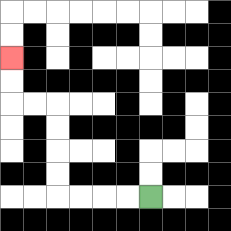{'start': '[6, 8]', 'end': '[0, 2]', 'path_directions': 'L,L,L,L,U,U,U,U,L,L,U,U', 'path_coordinates': '[[6, 8], [5, 8], [4, 8], [3, 8], [2, 8], [2, 7], [2, 6], [2, 5], [2, 4], [1, 4], [0, 4], [0, 3], [0, 2]]'}